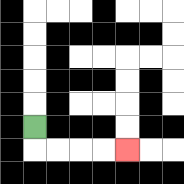{'start': '[1, 5]', 'end': '[5, 6]', 'path_directions': 'D,R,R,R,R', 'path_coordinates': '[[1, 5], [1, 6], [2, 6], [3, 6], [4, 6], [5, 6]]'}